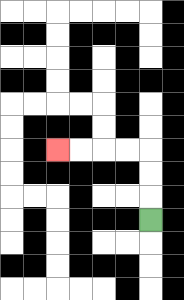{'start': '[6, 9]', 'end': '[2, 6]', 'path_directions': 'U,U,U,L,L,L,L', 'path_coordinates': '[[6, 9], [6, 8], [6, 7], [6, 6], [5, 6], [4, 6], [3, 6], [2, 6]]'}